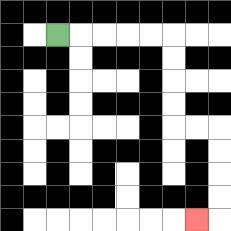{'start': '[2, 1]', 'end': '[8, 9]', 'path_directions': 'R,R,R,R,R,D,D,D,D,R,R,D,D,D,D,L', 'path_coordinates': '[[2, 1], [3, 1], [4, 1], [5, 1], [6, 1], [7, 1], [7, 2], [7, 3], [7, 4], [7, 5], [8, 5], [9, 5], [9, 6], [9, 7], [9, 8], [9, 9], [8, 9]]'}